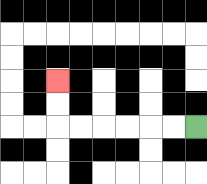{'start': '[8, 5]', 'end': '[2, 3]', 'path_directions': 'L,L,L,L,L,L,U,U', 'path_coordinates': '[[8, 5], [7, 5], [6, 5], [5, 5], [4, 5], [3, 5], [2, 5], [2, 4], [2, 3]]'}